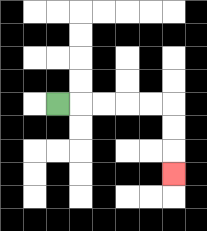{'start': '[2, 4]', 'end': '[7, 7]', 'path_directions': 'R,R,R,R,R,D,D,D', 'path_coordinates': '[[2, 4], [3, 4], [4, 4], [5, 4], [6, 4], [7, 4], [7, 5], [7, 6], [7, 7]]'}